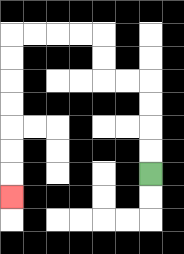{'start': '[6, 7]', 'end': '[0, 8]', 'path_directions': 'U,U,U,U,L,L,U,U,L,L,L,L,D,D,D,D,D,D,D', 'path_coordinates': '[[6, 7], [6, 6], [6, 5], [6, 4], [6, 3], [5, 3], [4, 3], [4, 2], [4, 1], [3, 1], [2, 1], [1, 1], [0, 1], [0, 2], [0, 3], [0, 4], [0, 5], [0, 6], [0, 7], [0, 8]]'}